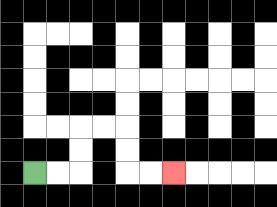{'start': '[1, 7]', 'end': '[7, 7]', 'path_directions': 'R,R,U,U,R,R,D,D,R,R', 'path_coordinates': '[[1, 7], [2, 7], [3, 7], [3, 6], [3, 5], [4, 5], [5, 5], [5, 6], [5, 7], [6, 7], [7, 7]]'}